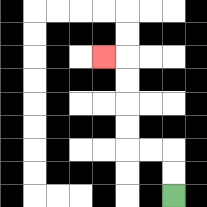{'start': '[7, 8]', 'end': '[4, 2]', 'path_directions': 'U,U,L,L,U,U,U,U,L', 'path_coordinates': '[[7, 8], [7, 7], [7, 6], [6, 6], [5, 6], [5, 5], [5, 4], [5, 3], [5, 2], [4, 2]]'}